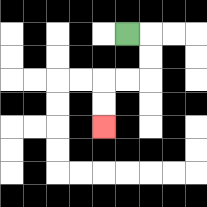{'start': '[5, 1]', 'end': '[4, 5]', 'path_directions': 'R,D,D,L,L,D,D', 'path_coordinates': '[[5, 1], [6, 1], [6, 2], [6, 3], [5, 3], [4, 3], [4, 4], [4, 5]]'}